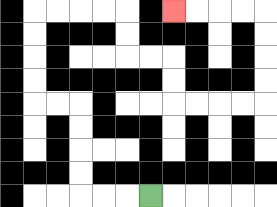{'start': '[6, 8]', 'end': '[7, 0]', 'path_directions': 'L,L,L,U,U,U,U,L,L,U,U,U,U,R,R,R,R,D,D,R,R,D,D,R,R,R,R,U,U,U,U,L,L,L,L', 'path_coordinates': '[[6, 8], [5, 8], [4, 8], [3, 8], [3, 7], [3, 6], [3, 5], [3, 4], [2, 4], [1, 4], [1, 3], [1, 2], [1, 1], [1, 0], [2, 0], [3, 0], [4, 0], [5, 0], [5, 1], [5, 2], [6, 2], [7, 2], [7, 3], [7, 4], [8, 4], [9, 4], [10, 4], [11, 4], [11, 3], [11, 2], [11, 1], [11, 0], [10, 0], [9, 0], [8, 0], [7, 0]]'}